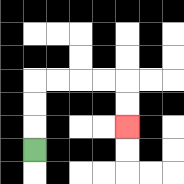{'start': '[1, 6]', 'end': '[5, 5]', 'path_directions': 'U,U,U,R,R,R,R,D,D', 'path_coordinates': '[[1, 6], [1, 5], [1, 4], [1, 3], [2, 3], [3, 3], [4, 3], [5, 3], [5, 4], [5, 5]]'}